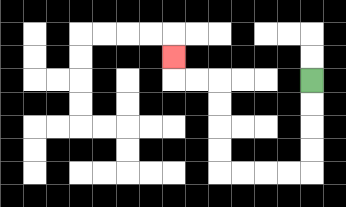{'start': '[13, 3]', 'end': '[7, 2]', 'path_directions': 'D,D,D,D,L,L,L,L,U,U,U,U,L,L,U', 'path_coordinates': '[[13, 3], [13, 4], [13, 5], [13, 6], [13, 7], [12, 7], [11, 7], [10, 7], [9, 7], [9, 6], [9, 5], [9, 4], [9, 3], [8, 3], [7, 3], [7, 2]]'}